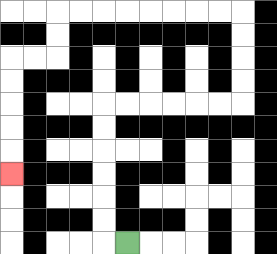{'start': '[5, 10]', 'end': '[0, 7]', 'path_directions': 'L,U,U,U,U,U,U,R,R,R,R,R,R,U,U,U,U,L,L,L,L,L,L,L,L,D,D,L,L,D,D,D,D,D', 'path_coordinates': '[[5, 10], [4, 10], [4, 9], [4, 8], [4, 7], [4, 6], [4, 5], [4, 4], [5, 4], [6, 4], [7, 4], [8, 4], [9, 4], [10, 4], [10, 3], [10, 2], [10, 1], [10, 0], [9, 0], [8, 0], [7, 0], [6, 0], [5, 0], [4, 0], [3, 0], [2, 0], [2, 1], [2, 2], [1, 2], [0, 2], [0, 3], [0, 4], [0, 5], [0, 6], [0, 7]]'}